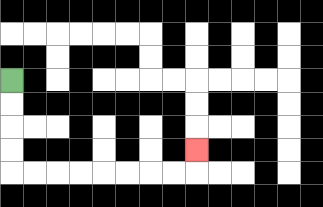{'start': '[0, 3]', 'end': '[8, 6]', 'path_directions': 'D,D,D,D,R,R,R,R,R,R,R,R,U', 'path_coordinates': '[[0, 3], [0, 4], [0, 5], [0, 6], [0, 7], [1, 7], [2, 7], [3, 7], [4, 7], [5, 7], [6, 7], [7, 7], [8, 7], [8, 6]]'}